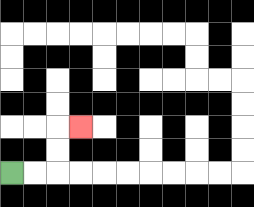{'start': '[0, 7]', 'end': '[3, 5]', 'path_directions': 'R,R,U,U,R', 'path_coordinates': '[[0, 7], [1, 7], [2, 7], [2, 6], [2, 5], [3, 5]]'}